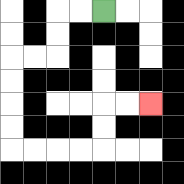{'start': '[4, 0]', 'end': '[6, 4]', 'path_directions': 'L,L,D,D,L,L,D,D,D,D,R,R,R,R,U,U,R,R', 'path_coordinates': '[[4, 0], [3, 0], [2, 0], [2, 1], [2, 2], [1, 2], [0, 2], [0, 3], [0, 4], [0, 5], [0, 6], [1, 6], [2, 6], [3, 6], [4, 6], [4, 5], [4, 4], [5, 4], [6, 4]]'}